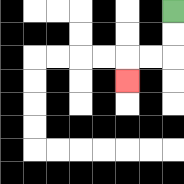{'start': '[7, 0]', 'end': '[5, 3]', 'path_directions': 'D,D,L,L,D', 'path_coordinates': '[[7, 0], [7, 1], [7, 2], [6, 2], [5, 2], [5, 3]]'}